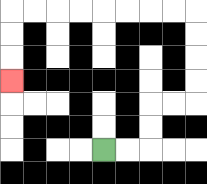{'start': '[4, 6]', 'end': '[0, 3]', 'path_directions': 'R,R,U,U,R,R,U,U,U,U,L,L,L,L,L,L,L,L,D,D,D', 'path_coordinates': '[[4, 6], [5, 6], [6, 6], [6, 5], [6, 4], [7, 4], [8, 4], [8, 3], [8, 2], [8, 1], [8, 0], [7, 0], [6, 0], [5, 0], [4, 0], [3, 0], [2, 0], [1, 0], [0, 0], [0, 1], [0, 2], [0, 3]]'}